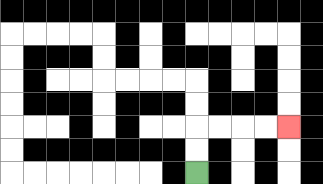{'start': '[8, 7]', 'end': '[12, 5]', 'path_directions': 'U,U,R,R,R,R', 'path_coordinates': '[[8, 7], [8, 6], [8, 5], [9, 5], [10, 5], [11, 5], [12, 5]]'}